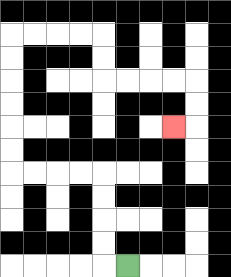{'start': '[5, 11]', 'end': '[7, 5]', 'path_directions': 'L,U,U,U,U,L,L,L,L,U,U,U,U,U,U,R,R,R,R,D,D,R,R,R,R,D,D,L', 'path_coordinates': '[[5, 11], [4, 11], [4, 10], [4, 9], [4, 8], [4, 7], [3, 7], [2, 7], [1, 7], [0, 7], [0, 6], [0, 5], [0, 4], [0, 3], [0, 2], [0, 1], [1, 1], [2, 1], [3, 1], [4, 1], [4, 2], [4, 3], [5, 3], [6, 3], [7, 3], [8, 3], [8, 4], [8, 5], [7, 5]]'}